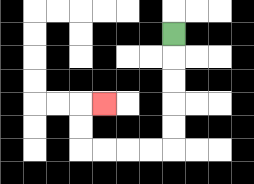{'start': '[7, 1]', 'end': '[4, 4]', 'path_directions': 'D,D,D,D,D,L,L,L,L,U,U,R', 'path_coordinates': '[[7, 1], [7, 2], [7, 3], [7, 4], [7, 5], [7, 6], [6, 6], [5, 6], [4, 6], [3, 6], [3, 5], [3, 4], [4, 4]]'}